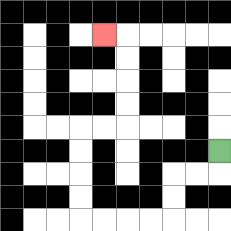{'start': '[9, 6]', 'end': '[4, 1]', 'path_directions': 'D,L,L,D,D,L,L,L,L,U,U,U,U,R,R,U,U,U,U,L', 'path_coordinates': '[[9, 6], [9, 7], [8, 7], [7, 7], [7, 8], [7, 9], [6, 9], [5, 9], [4, 9], [3, 9], [3, 8], [3, 7], [3, 6], [3, 5], [4, 5], [5, 5], [5, 4], [5, 3], [5, 2], [5, 1], [4, 1]]'}